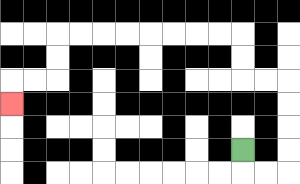{'start': '[10, 6]', 'end': '[0, 4]', 'path_directions': 'D,R,R,U,U,U,U,L,L,U,U,L,L,L,L,L,L,L,L,D,D,L,L,D', 'path_coordinates': '[[10, 6], [10, 7], [11, 7], [12, 7], [12, 6], [12, 5], [12, 4], [12, 3], [11, 3], [10, 3], [10, 2], [10, 1], [9, 1], [8, 1], [7, 1], [6, 1], [5, 1], [4, 1], [3, 1], [2, 1], [2, 2], [2, 3], [1, 3], [0, 3], [0, 4]]'}